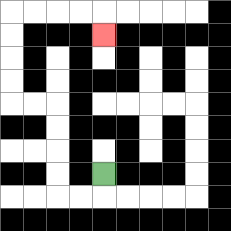{'start': '[4, 7]', 'end': '[4, 1]', 'path_directions': 'D,L,L,U,U,U,U,L,L,U,U,U,U,R,R,R,R,D', 'path_coordinates': '[[4, 7], [4, 8], [3, 8], [2, 8], [2, 7], [2, 6], [2, 5], [2, 4], [1, 4], [0, 4], [0, 3], [0, 2], [0, 1], [0, 0], [1, 0], [2, 0], [3, 0], [4, 0], [4, 1]]'}